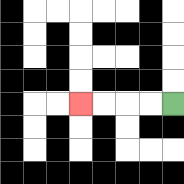{'start': '[7, 4]', 'end': '[3, 4]', 'path_directions': 'L,L,L,L', 'path_coordinates': '[[7, 4], [6, 4], [5, 4], [4, 4], [3, 4]]'}